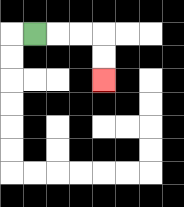{'start': '[1, 1]', 'end': '[4, 3]', 'path_directions': 'R,R,R,D,D', 'path_coordinates': '[[1, 1], [2, 1], [3, 1], [4, 1], [4, 2], [4, 3]]'}